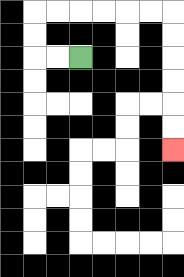{'start': '[3, 2]', 'end': '[7, 6]', 'path_directions': 'L,L,U,U,R,R,R,R,R,R,D,D,D,D,D,D', 'path_coordinates': '[[3, 2], [2, 2], [1, 2], [1, 1], [1, 0], [2, 0], [3, 0], [4, 0], [5, 0], [6, 0], [7, 0], [7, 1], [7, 2], [7, 3], [7, 4], [7, 5], [7, 6]]'}